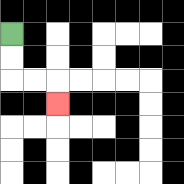{'start': '[0, 1]', 'end': '[2, 4]', 'path_directions': 'D,D,R,R,D', 'path_coordinates': '[[0, 1], [0, 2], [0, 3], [1, 3], [2, 3], [2, 4]]'}